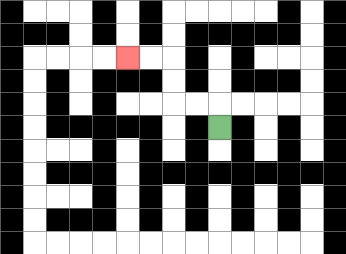{'start': '[9, 5]', 'end': '[5, 2]', 'path_directions': 'U,L,L,U,U,L,L', 'path_coordinates': '[[9, 5], [9, 4], [8, 4], [7, 4], [7, 3], [7, 2], [6, 2], [5, 2]]'}